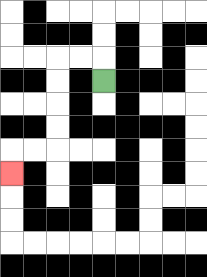{'start': '[4, 3]', 'end': '[0, 7]', 'path_directions': 'U,L,L,D,D,D,D,L,L,D', 'path_coordinates': '[[4, 3], [4, 2], [3, 2], [2, 2], [2, 3], [2, 4], [2, 5], [2, 6], [1, 6], [0, 6], [0, 7]]'}